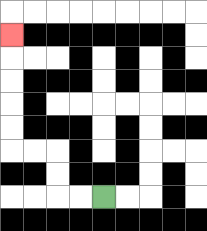{'start': '[4, 8]', 'end': '[0, 1]', 'path_directions': 'L,L,U,U,L,L,U,U,U,U,U', 'path_coordinates': '[[4, 8], [3, 8], [2, 8], [2, 7], [2, 6], [1, 6], [0, 6], [0, 5], [0, 4], [0, 3], [0, 2], [0, 1]]'}